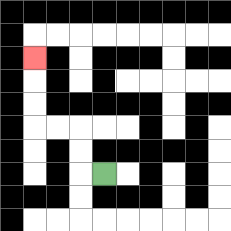{'start': '[4, 7]', 'end': '[1, 2]', 'path_directions': 'L,U,U,L,L,U,U,U', 'path_coordinates': '[[4, 7], [3, 7], [3, 6], [3, 5], [2, 5], [1, 5], [1, 4], [1, 3], [1, 2]]'}